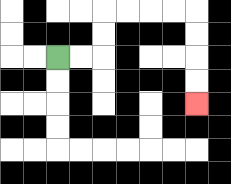{'start': '[2, 2]', 'end': '[8, 4]', 'path_directions': 'R,R,U,U,R,R,R,R,D,D,D,D', 'path_coordinates': '[[2, 2], [3, 2], [4, 2], [4, 1], [4, 0], [5, 0], [6, 0], [7, 0], [8, 0], [8, 1], [8, 2], [8, 3], [8, 4]]'}